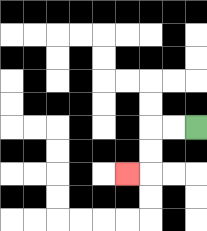{'start': '[8, 5]', 'end': '[5, 7]', 'path_directions': 'L,L,D,D,L', 'path_coordinates': '[[8, 5], [7, 5], [6, 5], [6, 6], [6, 7], [5, 7]]'}